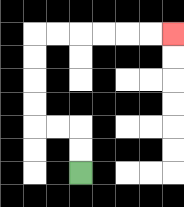{'start': '[3, 7]', 'end': '[7, 1]', 'path_directions': 'U,U,L,L,U,U,U,U,R,R,R,R,R,R', 'path_coordinates': '[[3, 7], [3, 6], [3, 5], [2, 5], [1, 5], [1, 4], [1, 3], [1, 2], [1, 1], [2, 1], [3, 1], [4, 1], [5, 1], [6, 1], [7, 1]]'}